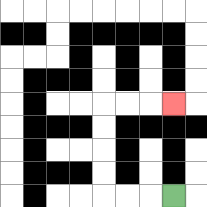{'start': '[7, 8]', 'end': '[7, 4]', 'path_directions': 'L,L,L,U,U,U,U,R,R,R', 'path_coordinates': '[[7, 8], [6, 8], [5, 8], [4, 8], [4, 7], [4, 6], [4, 5], [4, 4], [5, 4], [6, 4], [7, 4]]'}